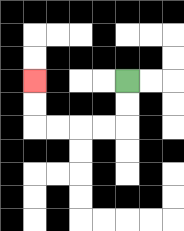{'start': '[5, 3]', 'end': '[1, 3]', 'path_directions': 'D,D,L,L,L,L,U,U', 'path_coordinates': '[[5, 3], [5, 4], [5, 5], [4, 5], [3, 5], [2, 5], [1, 5], [1, 4], [1, 3]]'}